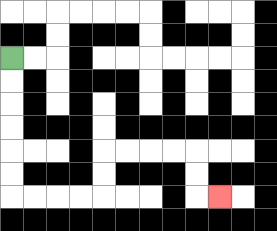{'start': '[0, 2]', 'end': '[9, 8]', 'path_directions': 'D,D,D,D,D,D,R,R,R,R,U,U,R,R,R,R,D,D,R', 'path_coordinates': '[[0, 2], [0, 3], [0, 4], [0, 5], [0, 6], [0, 7], [0, 8], [1, 8], [2, 8], [3, 8], [4, 8], [4, 7], [4, 6], [5, 6], [6, 6], [7, 6], [8, 6], [8, 7], [8, 8], [9, 8]]'}